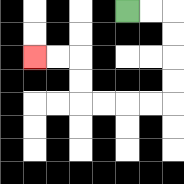{'start': '[5, 0]', 'end': '[1, 2]', 'path_directions': 'R,R,D,D,D,D,L,L,L,L,U,U,L,L', 'path_coordinates': '[[5, 0], [6, 0], [7, 0], [7, 1], [7, 2], [7, 3], [7, 4], [6, 4], [5, 4], [4, 4], [3, 4], [3, 3], [3, 2], [2, 2], [1, 2]]'}